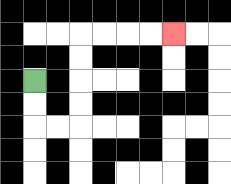{'start': '[1, 3]', 'end': '[7, 1]', 'path_directions': 'D,D,R,R,U,U,U,U,R,R,R,R', 'path_coordinates': '[[1, 3], [1, 4], [1, 5], [2, 5], [3, 5], [3, 4], [3, 3], [3, 2], [3, 1], [4, 1], [5, 1], [6, 1], [7, 1]]'}